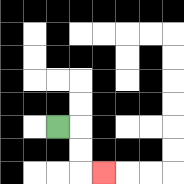{'start': '[2, 5]', 'end': '[4, 7]', 'path_directions': 'R,D,D,R', 'path_coordinates': '[[2, 5], [3, 5], [3, 6], [3, 7], [4, 7]]'}